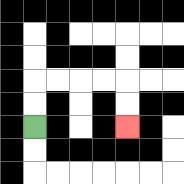{'start': '[1, 5]', 'end': '[5, 5]', 'path_directions': 'U,U,R,R,R,R,D,D', 'path_coordinates': '[[1, 5], [1, 4], [1, 3], [2, 3], [3, 3], [4, 3], [5, 3], [5, 4], [5, 5]]'}